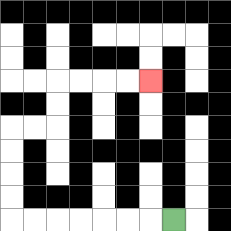{'start': '[7, 9]', 'end': '[6, 3]', 'path_directions': 'L,L,L,L,L,L,L,U,U,U,U,R,R,U,U,R,R,R,R', 'path_coordinates': '[[7, 9], [6, 9], [5, 9], [4, 9], [3, 9], [2, 9], [1, 9], [0, 9], [0, 8], [0, 7], [0, 6], [0, 5], [1, 5], [2, 5], [2, 4], [2, 3], [3, 3], [4, 3], [5, 3], [6, 3]]'}